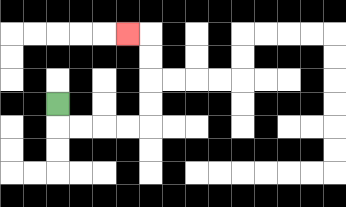{'start': '[2, 4]', 'end': '[5, 1]', 'path_directions': 'D,R,R,R,R,U,U,U,U,L', 'path_coordinates': '[[2, 4], [2, 5], [3, 5], [4, 5], [5, 5], [6, 5], [6, 4], [6, 3], [6, 2], [6, 1], [5, 1]]'}